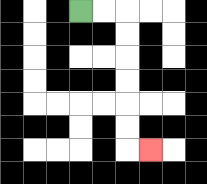{'start': '[3, 0]', 'end': '[6, 6]', 'path_directions': 'R,R,D,D,D,D,D,D,R', 'path_coordinates': '[[3, 0], [4, 0], [5, 0], [5, 1], [5, 2], [5, 3], [5, 4], [5, 5], [5, 6], [6, 6]]'}